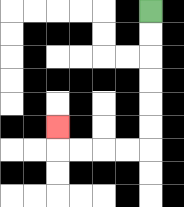{'start': '[6, 0]', 'end': '[2, 5]', 'path_directions': 'D,D,D,D,D,D,L,L,L,L,U', 'path_coordinates': '[[6, 0], [6, 1], [6, 2], [6, 3], [6, 4], [6, 5], [6, 6], [5, 6], [4, 6], [3, 6], [2, 6], [2, 5]]'}